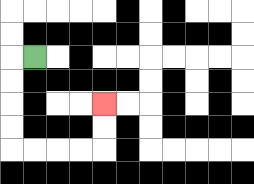{'start': '[1, 2]', 'end': '[4, 4]', 'path_directions': 'L,D,D,D,D,R,R,R,R,U,U', 'path_coordinates': '[[1, 2], [0, 2], [0, 3], [0, 4], [0, 5], [0, 6], [1, 6], [2, 6], [3, 6], [4, 6], [4, 5], [4, 4]]'}